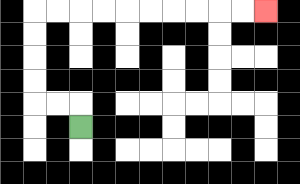{'start': '[3, 5]', 'end': '[11, 0]', 'path_directions': 'U,L,L,U,U,U,U,R,R,R,R,R,R,R,R,R,R', 'path_coordinates': '[[3, 5], [3, 4], [2, 4], [1, 4], [1, 3], [1, 2], [1, 1], [1, 0], [2, 0], [3, 0], [4, 0], [5, 0], [6, 0], [7, 0], [8, 0], [9, 0], [10, 0], [11, 0]]'}